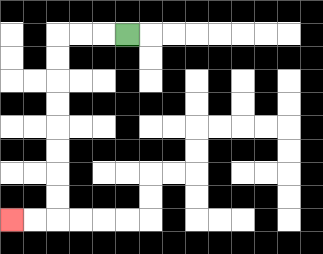{'start': '[5, 1]', 'end': '[0, 9]', 'path_directions': 'L,L,L,D,D,D,D,D,D,D,D,L,L', 'path_coordinates': '[[5, 1], [4, 1], [3, 1], [2, 1], [2, 2], [2, 3], [2, 4], [2, 5], [2, 6], [2, 7], [2, 8], [2, 9], [1, 9], [0, 9]]'}